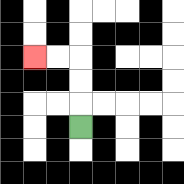{'start': '[3, 5]', 'end': '[1, 2]', 'path_directions': 'U,U,U,L,L', 'path_coordinates': '[[3, 5], [3, 4], [3, 3], [3, 2], [2, 2], [1, 2]]'}